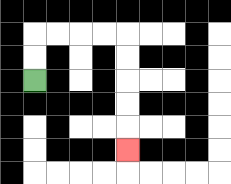{'start': '[1, 3]', 'end': '[5, 6]', 'path_directions': 'U,U,R,R,R,R,D,D,D,D,D', 'path_coordinates': '[[1, 3], [1, 2], [1, 1], [2, 1], [3, 1], [4, 1], [5, 1], [5, 2], [5, 3], [5, 4], [5, 5], [5, 6]]'}